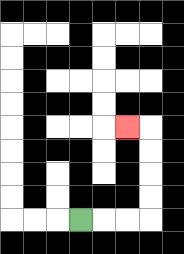{'start': '[3, 9]', 'end': '[5, 5]', 'path_directions': 'R,R,R,U,U,U,U,L', 'path_coordinates': '[[3, 9], [4, 9], [5, 9], [6, 9], [6, 8], [6, 7], [6, 6], [6, 5], [5, 5]]'}